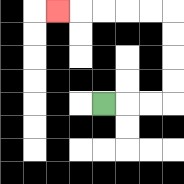{'start': '[4, 4]', 'end': '[2, 0]', 'path_directions': 'R,R,R,U,U,U,U,L,L,L,L,L', 'path_coordinates': '[[4, 4], [5, 4], [6, 4], [7, 4], [7, 3], [7, 2], [7, 1], [7, 0], [6, 0], [5, 0], [4, 0], [3, 0], [2, 0]]'}